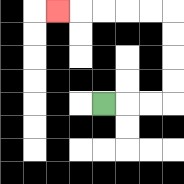{'start': '[4, 4]', 'end': '[2, 0]', 'path_directions': 'R,R,R,U,U,U,U,L,L,L,L,L', 'path_coordinates': '[[4, 4], [5, 4], [6, 4], [7, 4], [7, 3], [7, 2], [7, 1], [7, 0], [6, 0], [5, 0], [4, 0], [3, 0], [2, 0]]'}